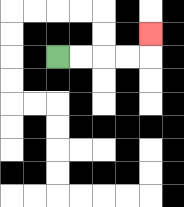{'start': '[2, 2]', 'end': '[6, 1]', 'path_directions': 'R,R,R,R,U', 'path_coordinates': '[[2, 2], [3, 2], [4, 2], [5, 2], [6, 2], [6, 1]]'}